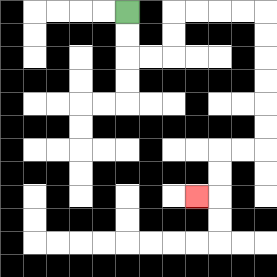{'start': '[5, 0]', 'end': '[8, 8]', 'path_directions': 'D,D,R,R,U,U,R,R,R,R,D,D,D,D,D,D,L,L,D,D,L', 'path_coordinates': '[[5, 0], [5, 1], [5, 2], [6, 2], [7, 2], [7, 1], [7, 0], [8, 0], [9, 0], [10, 0], [11, 0], [11, 1], [11, 2], [11, 3], [11, 4], [11, 5], [11, 6], [10, 6], [9, 6], [9, 7], [9, 8], [8, 8]]'}